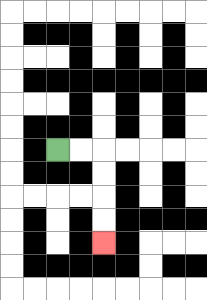{'start': '[2, 6]', 'end': '[4, 10]', 'path_directions': 'R,R,D,D,D,D', 'path_coordinates': '[[2, 6], [3, 6], [4, 6], [4, 7], [4, 8], [4, 9], [4, 10]]'}